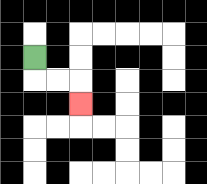{'start': '[1, 2]', 'end': '[3, 4]', 'path_directions': 'D,R,R,D', 'path_coordinates': '[[1, 2], [1, 3], [2, 3], [3, 3], [3, 4]]'}